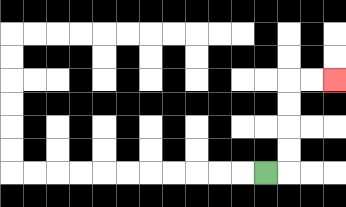{'start': '[11, 7]', 'end': '[14, 3]', 'path_directions': 'R,U,U,U,U,R,R', 'path_coordinates': '[[11, 7], [12, 7], [12, 6], [12, 5], [12, 4], [12, 3], [13, 3], [14, 3]]'}